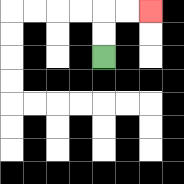{'start': '[4, 2]', 'end': '[6, 0]', 'path_directions': 'U,U,R,R', 'path_coordinates': '[[4, 2], [4, 1], [4, 0], [5, 0], [6, 0]]'}